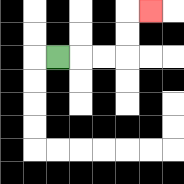{'start': '[2, 2]', 'end': '[6, 0]', 'path_directions': 'R,R,R,U,U,R', 'path_coordinates': '[[2, 2], [3, 2], [4, 2], [5, 2], [5, 1], [5, 0], [6, 0]]'}